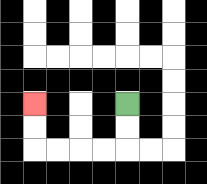{'start': '[5, 4]', 'end': '[1, 4]', 'path_directions': 'D,D,L,L,L,L,U,U', 'path_coordinates': '[[5, 4], [5, 5], [5, 6], [4, 6], [3, 6], [2, 6], [1, 6], [1, 5], [1, 4]]'}